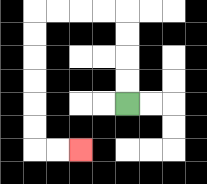{'start': '[5, 4]', 'end': '[3, 6]', 'path_directions': 'U,U,U,U,L,L,L,L,D,D,D,D,D,D,R,R', 'path_coordinates': '[[5, 4], [5, 3], [5, 2], [5, 1], [5, 0], [4, 0], [3, 0], [2, 0], [1, 0], [1, 1], [1, 2], [1, 3], [1, 4], [1, 5], [1, 6], [2, 6], [3, 6]]'}